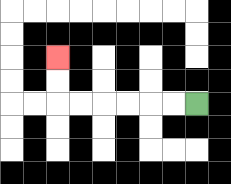{'start': '[8, 4]', 'end': '[2, 2]', 'path_directions': 'L,L,L,L,L,L,U,U', 'path_coordinates': '[[8, 4], [7, 4], [6, 4], [5, 4], [4, 4], [3, 4], [2, 4], [2, 3], [2, 2]]'}